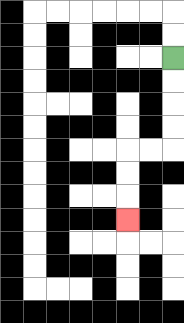{'start': '[7, 2]', 'end': '[5, 9]', 'path_directions': 'D,D,D,D,L,L,D,D,D', 'path_coordinates': '[[7, 2], [7, 3], [7, 4], [7, 5], [7, 6], [6, 6], [5, 6], [5, 7], [5, 8], [5, 9]]'}